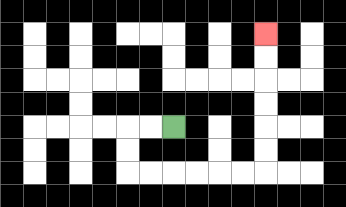{'start': '[7, 5]', 'end': '[11, 1]', 'path_directions': 'L,L,D,D,R,R,R,R,R,R,U,U,U,U,U,U', 'path_coordinates': '[[7, 5], [6, 5], [5, 5], [5, 6], [5, 7], [6, 7], [7, 7], [8, 7], [9, 7], [10, 7], [11, 7], [11, 6], [11, 5], [11, 4], [11, 3], [11, 2], [11, 1]]'}